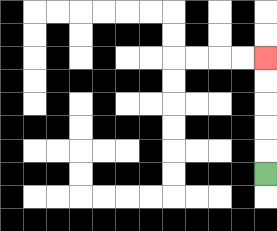{'start': '[11, 7]', 'end': '[11, 2]', 'path_directions': 'U,U,U,U,U', 'path_coordinates': '[[11, 7], [11, 6], [11, 5], [11, 4], [11, 3], [11, 2]]'}